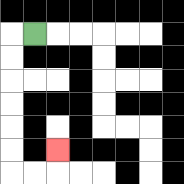{'start': '[1, 1]', 'end': '[2, 6]', 'path_directions': 'L,D,D,D,D,D,D,R,R,U', 'path_coordinates': '[[1, 1], [0, 1], [0, 2], [0, 3], [0, 4], [0, 5], [0, 6], [0, 7], [1, 7], [2, 7], [2, 6]]'}